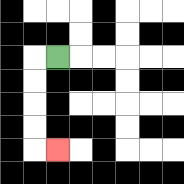{'start': '[2, 2]', 'end': '[2, 6]', 'path_directions': 'L,D,D,D,D,R', 'path_coordinates': '[[2, 2], [1, 2], [1, 3], [1, 4], [1, 5], [1, 6], [2, 6]]'}